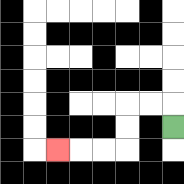{'start': '[7, 5]', 'end': '[2, 6]', 'path_directions': 'U,L,L,D,D,L,L,L', 'path_coordinates': '[[7, 5], [7, 4], [6, 4], [5, 4], [5, 5], [5, 6], [4, 6], [3, 6], [2, 6]]'}